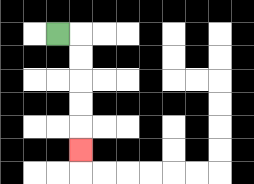{'start': '[2, 1]', 'end': '[3, 6]', 'path_directions': 'R,D,D,D,D,D', 'path_coordinates': '[[2, 1], [3, 1], [3, 2], [3, 3], [3, 4], [3, 5], [3, 6]]'}